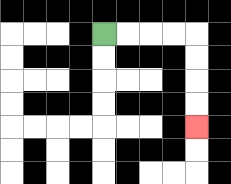{'start': '[4, 1]', 'end': '[8, 5]', 'path_directions': 'R,R,R,R,D,D,D,D', 'path_coordinates': '[[4, 1], [5, 1], [6, 1], [7, 1], [8, 1], [8, 2], [8, 3], [8, 4], [8, 5]]'}